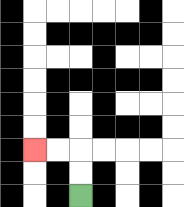{'start': '[3, 8]', 'end': '[1, 6]', 'path_directions': 'U,U,L,L', 'path_coordinates': '[[3, 8], [3, 7], [3, 6], [2, 6], [1, 6]]'}